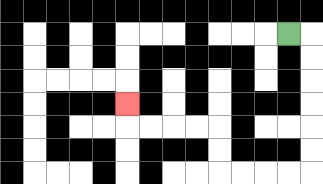{'start': '[12, 1]', 'end': '[5, 4]', 'path_directions': 'R,D,D,D,D,D,D,L,L,L,L,U,U,L,L,L,L,U', 'path_coordinates': '[[12, 1], [13, 1], [13, 2], [13, 3], [13, 4], [13, 5], [13, 6], [13, 7], [12, 7], [11, 7], [10, 7], [9, 7], [9, 6], [9, 5], [8, 5], [7, 5], [6, 5], [5, 5], [5, 4]]'}